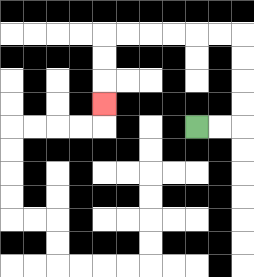{'start': '[8, 5]', 'end': '[4, 4]', 'path_directions': 'R,R,U,U,U,U,L,L,L,L,L,L,D,D,D', 'path_coordinates': '[[8, 5], [9, 5], [10, 5], [10, 4], [10, 3], [10, 2], [10, 1], [9, 1], [8, 1], [7, 1], [6, 1], [5, 1], [4, 1], [4, 2], [4, 3], [4, 4]]'}